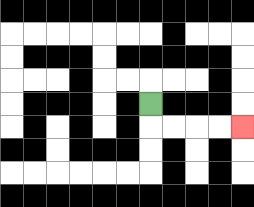{'start': '[6, 4]', 'end': '[10, 5]', 'path_directions': 'D,R,R,R,R', 'path_coordinates': '[[6, 4], [6, 5], [7, 5], [8, 5], [9, 5], [10, 5]]'}